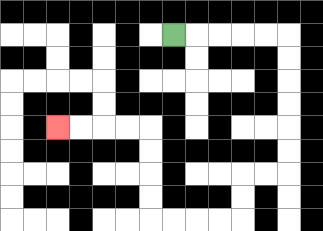{'start': '[7, 1]', 'end': '[2, 5]', 'path_directions': 'R,R,R,R,R,D,D,D,D,D,D,L,L,D,D,L,L,L,L,U,U,U,U,L,L,L,L', 'path_coordinates': '[[7, 1], [8, 1], [9, 1], [10, 1], [11, 1], [12, 1], [12, 2], [12, 3], [12, 4], [12, 5], [12, 6], [12, 7], [11, 7], [10, 7], [10, 8], [10, 9], [9, 9], [8, 9], [7, 9], [6, 9], [6, 8], [6, 7], [6, 6], [6, 5], [5, 5], [4, 5], [3, 5], [2, 5]]'}